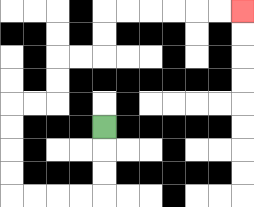{'start': '[4, 5]', 'end': '[10, 0]', 'path_directions': 'D,D,D,L,L,L,L,U,U,U,U,R,R,U,U,R,R,U,U,R,R,R,R,R,R', 'path_coordinates': '[[4, 5], [4, 6], [4, 7], [4, 8], [3, 8], [2, 8], [1, 8], [0, 8], [0, 7], [0, 6], [0, 5], [0, 4], [1, 4], [2, 4], [2, 3], [2, 2], [3, 2], [4, 2], [4, 1], [4, 0], [5, 0], [6, 0], [7, 0], [8, 0], [9, 0], [10, 0]]'}